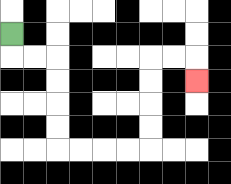{'start': '[0, 1]', 'end': '[8, 3]', 'path_directions': 'D,R,R,D,D,D,D,R,R,R,R,U,U,U,U,R,R,D', 'path_coordinates': '[[0, 1], [0, 2], [1, 2], [2, 2], [2, 3], [2, 4], [2, 5], [2, 6], [3, 6], [4, 6], [5, 6], [6, 6], [6, 5], [6, 4], [6, 3], [6, 2], [7, 2], [8, 2], [8, 3]]'}